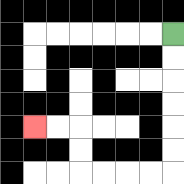{'start': '[7, 1]', 'end': '[1, 5]', 'path_directions': 'D,D,D,D,D,D,L,L,L,L,U,U,L,L', 'path_coordinates': '[[7, 1], [7, 2], [7, 3], [7, 4], [7, 5], [7, 6], [7, 7], [6, 7], [5, 7], [4, 7], [3, 7], [3, 6], [3, 5], [2, 5], [1, 5]]'}